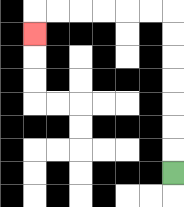{'start': '[7, 7]', 'end': '[1, 1]', 'path_directions': 'U,U,U,U,U,U,U,L,L,L,L,L,L,D', 'path_coordinates': '[[7, 7], [7, 6], [7, 5], [7, 4], [7, 3], [7, 2], [7, 1], [7, 0], [6, 0], [5, 0], [4, 0], [3, 0], [2, 0], [1, 0], [1, 1]]'}